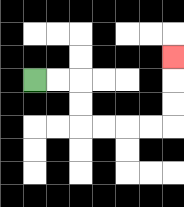{'start': '[1, 3]', 'end': '[7, 2]', 'path_directions': 'R,R,D,D,R,R,R,R,U,U,U', 'path_coordinates': '[[1, 3], [2, 3], [3, 3], [3, 4], [3, 5], [4, 5], [5, 5], [6, 5], [7, 5], [7, 4], [7, 3], [7, 2]]'}